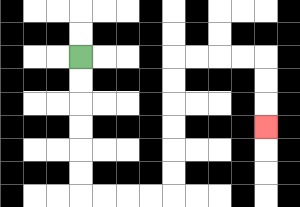{'start': '[3, 2]', 'end': '[11, 5]', 'path_directions': 'D,D,D,D,D,D,R,R,R,R,U,U,U,U,U,U,R,R,R,R,D,D,D', 'path_coordinates': '[[3, 2], [3, 3], [3, 4], [3, 5], [3, 6], [3, 7], [3, 8], [4, 8], [5, 8], [6, 8], [7, 8], [7, 7], [7, 6], [7, 5], [7, 4], [7, 3], [7, 2], [8, 2], [9, 2], [10, 2], [11, 2], [11, 3], [11, 4], [11, 5]]'}